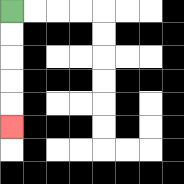{'start': '[0, 0]', 'end': '[0, 5]', 'path_directions': 'D,D,D,D,D', 'path_coordinates': '[[0, 0], [0, 1], [0, 2], [0, 3], [0, 4], [0, 5]]'}